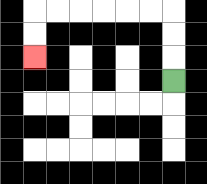{'start': '[7, 3]', 'end': '[1, 2]', 'path_directions': 'U,U,U,L,L,L,L,L,L,D,D', 'path_coordinates': '[[7, 3], [7, 2], [7, 1], [7, 0], [6, 0], [5, 0], [4, 0], [3, 0], [2, 0], [1, 0], [1, 1], [1, 2]]'}